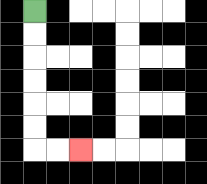{'start': '[1, 0]', 'end': '[3, 6]', 'path_directions': 'D,D,D,D,D,D,R,R', 'path_coordinates': '[[1, 0], [1, 1], [1, 2], [1, 3], [1, 4], [1, 5], [1, 6], [2, 6], [3, 6]]'}